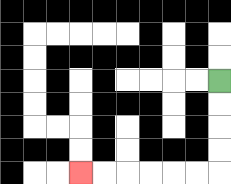{'start': '[9, 3]', 'end': '[3, 7]', 'path_directions': 'D,D,D,D,L,L,L,L,L,L', 'path_coordinates': '[[9, 3], [9, 4], [9, 5], [9, 6], [9, 7], [8, 7], [7, 7], [6, 7], [5, 7], [4, 7], [3, 7]]'}